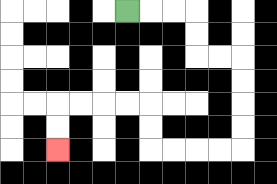{'start': '[5, 0]', 'end': '[2, 6]', 'path_directions': 'R,R,R,D,D,R,R,D,D,D,D,L,L,L,L,U,U,L,L,L,L,D,D', 'path_coordinates': '[[5, 0], [6, 0], [7, 0], [8, 0], [8, 1], [8, 2], [9, 2], [10, 2], [10, 3], [10, 4], [10, 5], [10, 6], [9, 6], [8, 6], [7, 6], [6, 6], [6, 5], [6, 4], [5, 4], [4, 4], [3, 4], [2, 4], [2, 5], [2, 6]]'}